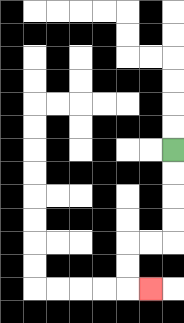{'start': '[7, 6]', 'end': '[6, 12]', 'path_directions': 'D,D,D,D,L,L,D,D,R', 'path_coordinates': '[[7, 6], [7, 7], [7, 8], [7, 9], [7, 10], [6, 10], [5, 10], [5, 11], [5, 12], [6, 12]]'}